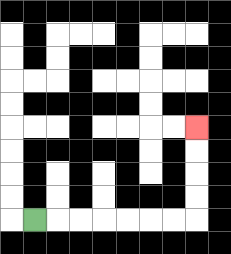{'start': '[1, 9]', 'end': '[8, 5]', 'path_directions': 'R,R,R,R,R,R,R,U,U,U,U', 'path_coordinates': '[[1, 9], [2, 9], [3, 9], [4, 9], [5, 9], [6, 9], [7, 9], [8, 9], [8, 8], [8, 7], [8, 6], [8, 5]]'}